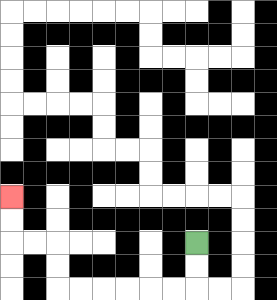{'start': '[8, 10]', 'end': '[0, 8]', 'path_directions': 'D,D,L,L,L,L,L,L,U,U,L,L,U,U', 'path_coordinates': '[[8, 10], [8, 11], [8, 12], [7, 12], [6, 12], [5, 12], [4, 12], [3, 12], [2, 12], [2, 11], [2, 10], [1, 10], [0, 10], [0, 9], [0, 8]]'}